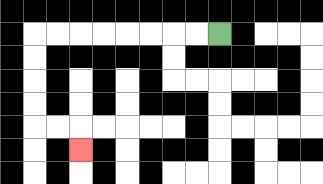{'start': '[9, 1]', 'end': '[3, 6]', 'path_directions': 'L,L,L,L,L,L,L,L,D,D,D,D,R,R,D', 'path_coordinates': '[[9, 1], [8, 1], [7, 1], [6, 1], [5, 1], [4, 1], [3, 1], [2, 1], [1, 1], [1, 2], [1, 3], [1, 4], [1, 5], [2, 5], [3, 5], [3, 6]]'}